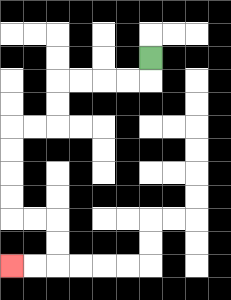{'start': '[6, 2]', 'end': '[0, 11]', 'path_directions': 'D,L,L,L,L,D,D,L,L,D,D,D,D,R,R,D,D,L,L', 'path_coordinates': '[[6, 2], [6, 3], [5, 3], [4, 3], [3, 3], [2, 3], [2, 4], [2, 5], [1, 5], [0, 5], [0, 6], [0, 7], [0, 8], [0, 9], [1, 9], [2, 9], [2, 10], [2, 11], [1, 11], [0, 11]]'}